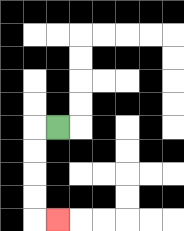{'start': '[2, 5]', 'end': '[2, 9]', 'path_directions': 'L,D,D,D,D,R', 'path_coordinates': '[[2, 5], [1, 5], [1, 6], [1, 7], [1, 8], [1, 9], [2, 9]]'}